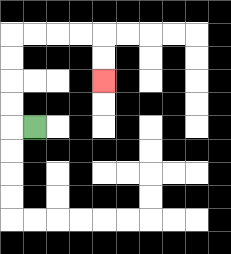{'start': '[1, 5]', 'end': '[4, 3]', 'path_directions': 'L,U,U,U,U,R,R,R,R,D,D', 'path_coordinates': '[[1, 5], [0, 5], [0, 4], [0, 3], [0, 2], [0, 1], [1, 1], [2, 1], [3, 1], [4, 1], [4, 2], [4, 3]]'}